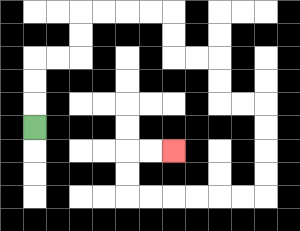{'start': '[1, 5]', 'end': '[7, 6]', 'path_directions': 'U,U,U,R,R,U,U,R,R,R,R,D,D,R,R,D,D,R,R,D,D,D,D,L,L,L,L,L,L,U,U,R,R', 'path_coordinates': '[[1, 5], [1, 4], [1, 3], [1, 2], [2, 2], [3, 2], [3, 1], [3, 0], [4, 0], [5, 0], [6, 0], [7, 0], [7, 1], [7, 2], [8, 2], [9, 2], [9, 3], [9, 4], [10, 4], [11, 4], [11, 5], [11, 6], [11, 7], [11, 8], [10, 8], [9, 8], [8, 8], [7, 8], [6, 8], [5, 8], [5, 7], [5, 6], [6, 6], [7, 6]]'}